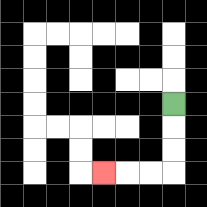{'start': '[7, 4]', 'end': '[4, 7]', 'path_directions': 'D,D,D,L,L,L', 'path_coordinates': '[[7, 4], [7, 5], [7, 6], [7, 7], [6, 7], [5, 7], [4, 7]]'}